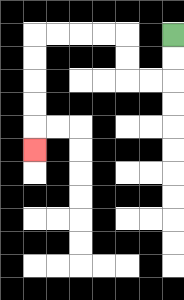{'start': '[7, 1]', 'end': '[1, 6]', 'path_directions': 'D,D,L,L,U,U,L,L,L,L,D,D,D,D,D', 'path_coordinates': '[[7, 1], [7, 2], [7, 3], [6, 3], [5, 3], [5, 2], [5, 1], [4, 1], [3, 1], [2, 1], [1, 1], [1, 2], [1, 3], [1, 4], [1, 5], [1, 6]]'}